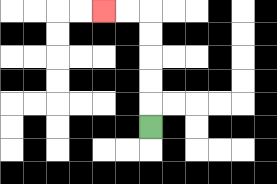{'start': '[6, 5]', 'end': '[4, 0]', 'path_directions': 'U,U,U,U,U,L,L', 'path_coordinates': '[[6, 5], [6, 4], [6, 3], [6, 2], [6, 1], [6, 0], [5, 0], [4, 0]]'}